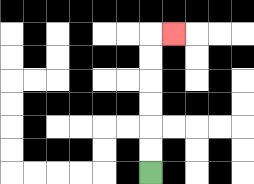{'start': '[6, 7]', 'end': '[7, 1]', 'path_directions': 'U,U,U,U,U,U,R', 'path_coordinates': '[[6, 7], [6, 6], [6, 5], [6, 4], [6, 3], [6, 2], [6, 1], [7, 1]]'}